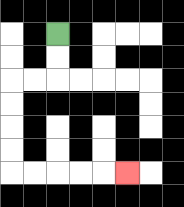{'start': '[2, 1]', 'end': '[5, 7]', 'path_directions': 'D,D,L,L,D,D,D,D,R,R,R,R,R', 'path_coordinates': '[[2, 1], [2, 2], [2, 3], [1, 3], [0, 3], [0, 4], [0, 5], [0, 6], [0, 7], [1, 7], [2, 7], [3, 7], [4, 7], [5, 7]]'}